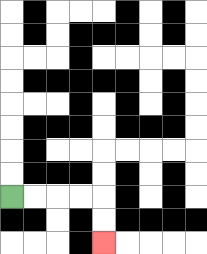{'start': '[0, 8]', 'end': '[4, 10]', 'path_directions': 'R,R,R,R,D,D', 'path_coordinates': '[[0, 8], [1, 8], [2, 8], [3, 8], [4, 8], [4, 9], [4, 10]]'}